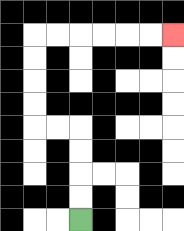{'start': '[3, 9]', 'end': '[7, 1]', 'path_directions': 'U,U,U,U,L,L,U,U,U,U,R,R,R,R,R,R', 'path_coordinates': '[[3, 9], [3, 8], [3, 7], [3, 6], [3, 5], [2, 5], [1, 5], [1, 4], [1, 3], [1, 2], [1, 1], [2, 1], [3, 1], [4, 1], [5, 1], [6, 1], [7, 1]]'}